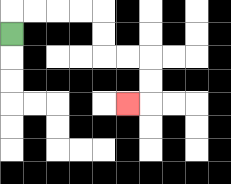{'start': '[0, 1]', 'end': '[5, 4]', 'path_directions': 'U,R,R,R,R,D,D,R,R,D,D,L', 'path_coordinates': '[[0, 1], [0, 0], [1, 0], [2, 0], [3, 0], [4, 0], [4, 1], [4, 2], [5, 2], [6, 2], [6, 3], [6, 4], [5, 4]]'}